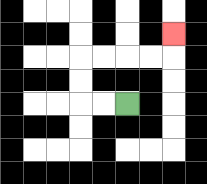{'start': '[5, 4]', 'end': '[7, 1]', 'path_directions': 'L,L,U,U,R,R,R,R,U', 'path_coordinates': '[[5, 4], [4, 4], [3, 4], [3, 3], [3, 2], [4, 2], [5, 2], [6, 2], [7, 2], [7, 1]]'}